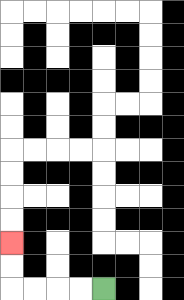{'start': '[4, 12]', 'end': '[0, 10]', 'path_directions': 'L,L,L,L,U,U', 'path_coordinates': '[[4, 12], [3, 12], [2, 12], [1, 12], [0, 12], [0, 11], [0, 10]]'}